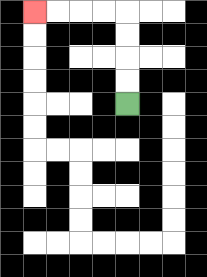{'start': '[5, 4]', 'end': '[1, 0]', 'path_directions': 'U,U,U,U,L,L,L,L', 'path_coordinates': '[[5, 4], [5, 3], [5, 2], [5, 1], [5, 0], [4, 0], [3, 0], [2, 0], [1, 0]]'}